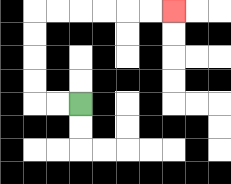{'start': '[3, 4]', 'end': '[7, 0]', 'path_directions': 'L,L,U,U,U,U,R,R,R,R,R,R', 'path_coordinates': '[[3, 4], [2, 4], [1, 4], [1, 3], [1, 2], [1, 1], [1, 0], [2, 0], [3, 0], [4, 0], [5, 0], [6, 0], [7, 0]]'}